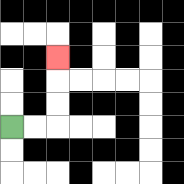{'start': '[0, 5]', 'end': '[2, 2]', 'path_directions': 'R,R,U,U,U', 'path_coordinates': '[[0, 5], [1, 5], [2, 5], [2, 4], [2, 3], [2, 2]]'}